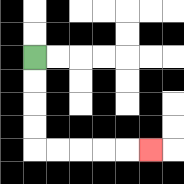{'start': '[1, 2]', 'end': '[6, 6]', 'path_directions': 'D,D,D,D,R,R,R,R,R', 'path_coordinates': '[[1, 2], [1, 3], [1, 4], [1, 5], [1, 6], [2, 6], [3, 6], [4, 6], [5, 6], [6, 6]]'}